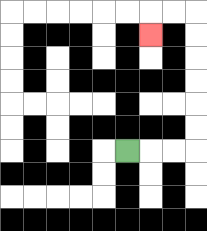{'start': '[5, 6]', 'end': '[6, 1]', 'path_directions': 'R,R,R,U,U,U,U,U,U,L,L,D', 'path_coordinates': '[[5, 6], [6, 6], [7, 6], [8, 6], [8, 5], [8, 4], [8, 3], [8, 2], [8, 1], [8, 0], [7, 0], [6, 0], [6, 1]]'}